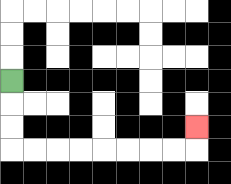{'start': '[0, 3]', 'end': '[8, 5]', 'path_directions': 'D,D,D,R,R,R,R,R,R,R,R,U', 'path_coordinates': '[[0, 3], [0, 4], [0, 5], [0, 6], [1, 6], [2, 6], [3, 6], [4, 6], [5, 6], [6, 6], [7, 6], [8, 6], [8, 5]]'}